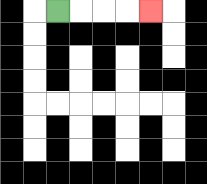{'start': '[2, 0]', 'end': '[6, 0]', 'path_directions': 'R,R,R,R', 'path_coordinates': '[[2, 0], [3, 0], [4, 0], [5, 0], [6, 0]]'}